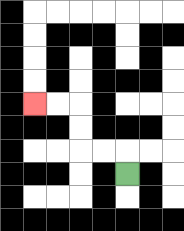{'start': '[5, 7]', 'end': '[1, 4]', 'path_directions': 'U,L,L,U,U,L,L', 'path_coordinates': '[[5, 7], [5, 6], [4, 6], [3, 6], [3, 5], [3, 4], [2, 4], [1, 4]]'}